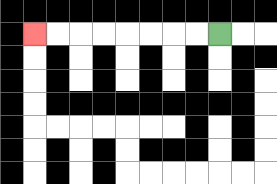{'start': '[9, 1]', 'end': '[1, 1]', 'path_directions': 'L,L,L,L,L,L,L,L', 'path_coordinates': '[[9, 1], [8, 1], [7, 1], [6, 1], [5, 1], [4, 1], [3, 1], [2, 1], [1, 1]]'}